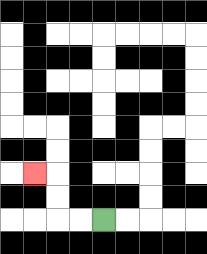{'start': '[4, 9]', 'end': '[1, 7]', 'path_directions': 'L,L,U,U,L', 'path_coordinates': '[[4, 9], [3, 9], [2, 9], [2, 8], [2, 7], [1, 7]]'}